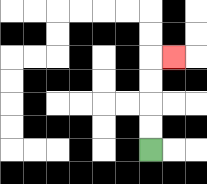{'start': '[6, 6]', 'end': '[7, 2]', 'path_directions': 'U,U,U,U,R', 'path_coordinates': '[[6, 6], [6, 5], [6, 4], [6, 3], [6, 2], [7, 2]]'}